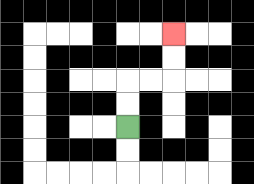{'start': '[5, 5]', 'end': '[7, 1]', 'path_directions': 'U,U,R,R,U,U', 'path_coordinates': '[[5, 5], [5, 4], [5, 3], [6, 3], [7, 3], [7, 2], [7, 1]]'}